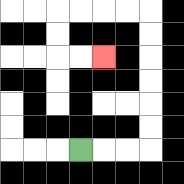{'start': '[3, 6]', 'end': '[4, 2]', 'path_directions': 'R,R,R,U,U,U,U,U,U,L,L,L,L,D,D,R,R', 'path_coordinates': '[[3, 6], [4, 6], [5, 6], [6, 6], [6, 5], [6, 4], [6, 3], [6, 2], [6, 1], [6, 0], [5, 0], [4, 0], [3, 0], [2, 0], [2, 1], [2, 2], [3, 2], [4, 2]]'}